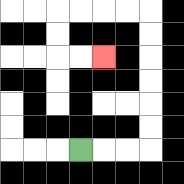{'start': '[3, 6]', 'end': '[4, 2]', 'path_directions': 'R,R,R,U,U,U,U,U,U,L,L,L,L,D,D,R,R', 'path_coordinates': '[[3, 6], [4, 6], [5, 6], [6, 6], [6, 5], [6, 4], [6, 3], [6, 2], [6, 1], [6, 0], [5, 0], [4, 0], [3, 0], [2, 0], [2, 1], [2, 2], [3, 2], [4, 2]]'}